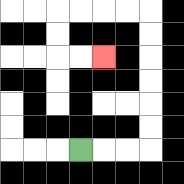{'start': '[3, 6]', 'end': '[4, 2]', 'path_directions': 'R,R,R,U,U,U,U,U,U,L,L,L,L,D,D,R,R', 'path_coordinates': '[[3, 6], [4, 6], [5, 6], [6, 6], [6, 5], [6, 4], [6, 3], [6, 2], [6, 1], [6, 0], [5, 0], [4, 0], [3, 0], [2, 0], [2, 1], [2, 2], [3, 2], [4, 2]]'}